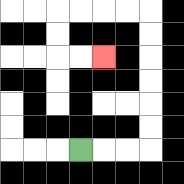{'start': '[3, 6]', 'end': '[4, 2]', 'path_directions': 'R,R,R,U,U,U,U,U,U,L,L,L,L,D,D,R,R', 'path_coordinates': '[[3, 6], [4, 6], [5, 6], [6, 6], [6, 5], [6, 4], [6, 3], [6, 2], [6, 1], [6, 0], [5, 0], [4, 0], [3, 0], [2, 0], [2, 1], [2, 2], [3, 2], [4, 2]]'}